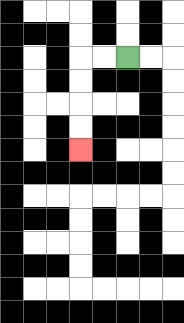{'start': '[5, 2]', 'end': '[3, 6]', 'path_directions': 'L,L,D,D,D,D', 'path_coordinates': '[[5, 2], [4, 2], [3, 2], [3, 3], [3, 4], [3, 5], [3, 6]]'}